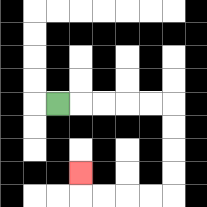{'start': '[2, 4]', 'end': '[3, 7]', 'path_directions': 'R,R,R,R,R,D,D,D,D,L,L,L,L,U', 'path_coordinates': '[[2, 4], [3, 4], [4, 4], [5, 4], [6, 4], [7, 4], [7, 5], [7, 6], [7, 7], [7, 8], [6, 8], [5, 8], [4, 8], [3, 8], [3, 7]]'}